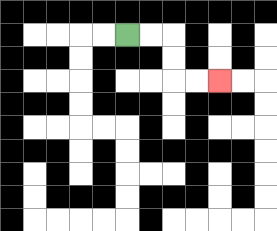{'start': '[5, 1]', 'end': '[9, 3]', 'path_directions': 'R,R,D,D,R,R', 'path_coordinates': '[[5, 1], [6, 1], [7, 1], [7, 2], [7, 3], [8, 3], [9, 3]]'}